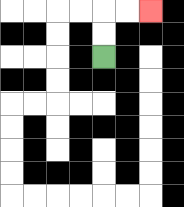{'start': '[4, 2]', 'end': '[6, 0]', 'path_directions': 'U,U,R,R', 'path_coordinates': '[[4, 2], [4, 1], [4, 0], [5, 0], [6, 0]]'}